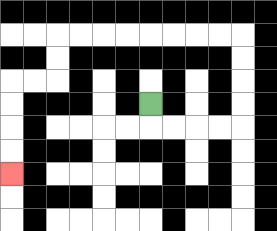{'start': '[6, 4]', 'end': '[0, 7]', 'path_directions': 'D,R,R,R,R,U,U,U,U,L,L,L,L,L,L,L,L,D,D,L,L,D,D,D,D', 'path_coordinates': '[[6, 4], [6, 5], [7, 5], [8, 5], [9, 5], [10, 5], [10, 4], [10, 3], [10, 2], [10, 1], [9, 1], [8, 1], [7, 1], [6, 1], [5, 1], [4, 1], [3, 1], [2, 1], [2, 2], [2, 3], [1, 3], [0, 3], [0, 4], [0, 5], [0, 6], [0, 7]]'}